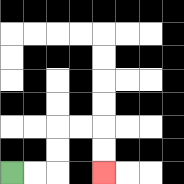{'start': '[0, 7]', 'end': '[4, 7]', 'path_directions': 'R,R,U,U,R,R,D,D', 'path_coordinates': '[[0, 7], [1, 7], [2, 7], [2, 6], [2, 5], [3, 5], [4, 5], [4, 6], [4, 7]]'}